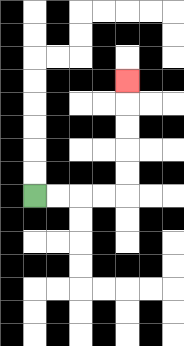{'start': '[1, 8]', 'end': '[5, 3]', 'path_directions': 'R,R,R,R,U,U,U,U,U', 'path_coordinates': '[[1, 8], [2, 8], [3, 8], [4, 8], [5, 8], [5, 7], [5, 6], [5, 5], [5, 4], [5, 3]]'}